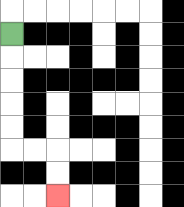{'start': '[0, 1]', 'end': '[2, 8]', 'path_directions': 'D,D,D,D,D,R,R,D,D', 'path_coordinates': '[[0, 1], [0, 2], [0, 3], [0, 4], [0, 5], [0, 6], [1, 6], [2, 6], [2, 7], [2, 8]]'}